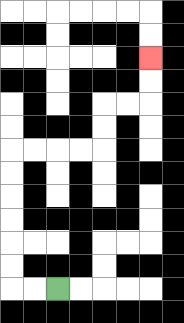{'start': '[2, 12]', 'end': '[6, 2]', 'path_directions': 'L,L,U,U,U,U,U,U,R,R,R,R,U,U,R,R,U,U', 'path_coordinates': '[[2, 12], [1, 12], [0, 12], [0, 11], [0, 10], [0, 9], [0, 8], [0, 7], [0, 6], [1, 6], [2, 6], [3, 6], [4, 6], [4, 5], [4, 4], [5, 4], [6, 4], [6, 3], [6, 2]]'}